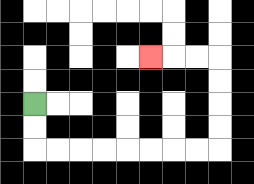{'start': '[1, 4]', 'end': '[6, 2]', 'path_directions': 'D,D,R,R,R,R,R,R,R,R,U,U,U,U,L,L,L', 'path_coordinates': '[[1, 4], [1, 5], [1, 6], [2, 6], [3, 6], [4, 6], [5, 6], [6, 6], [7, 6], [8, 6], [9, 6], [9, 5], [9, 4], [9, 3], [9, 2], [8, 2], [7, 2], [6, 2]]'}